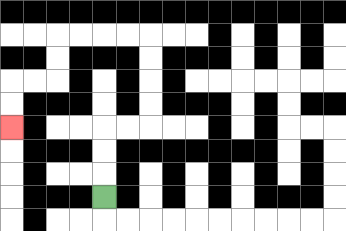{'start': '[4, 8]', 'end': '[0, 5]', 'path_directions': 'U,U,U,R,R,U,U,U,U,L,L,L,L,D,D,L,L,D,D', 'path_coordinates': '[[4, 8], [4, 7], [4, 6], [4, 5], [5, 5], [6, 5], [6, 4], [6, 3], [6, 2], [6, 1], [5, 1], [4, 1], [3, 1], [2, 1], [2, 2], [2, 3], [1, 3], [0, 3], [0, 4], [0, 5]]'}